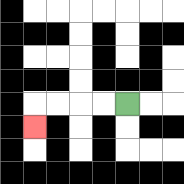{'start': '[5, 4]', 'end': '[1, 5]', 'path_directions': 'L,L,L,L,D', 'path_coordinates': '[[5, 4], [4, 4], [3, 4], [2, 4], [1, 4], [1, 5]]'}